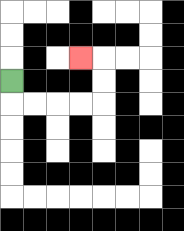{'start': '[0, 3]', 'end': '[3, 2]', 'path_directions': 'D,R,R,R,R,U,U,L', 'path_coordinates': '[[0, 3], [0, 4], [1, 4], [2, 4], [3, 4], [4, 4], [4, 3], [4, 2], [3, 2]]'}